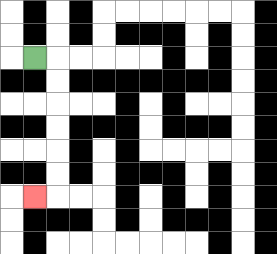{'start': '[1, 2]', 'end': '[1, 8]', 'path_directions': 'R,D,D,D,D,D,D,L', 'path_coordinates': '[[1, 2], [2, 2], [2, 3], [2, 4], [2, 5], [2, 6], [2, 7], [2, 8], [1, 8]]'}